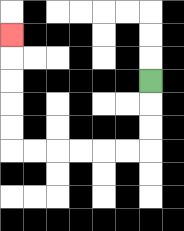{'start': '[6, 3]', 'end': '[0, 1]', 'path_directions': 'D,D,D,L,L,L,L,L,L,U,U,U,U,U', 'path_coordinates': '[[6, 3], [6, 4], [6, 5], [6, 6], [5, 6], [4, 6], [3, 6], [2, 6], [1, 6], [0, 6], [0, 5], [0, 4], [0, 3], [0, 2], [0, 1]]'}